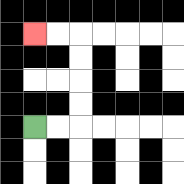{'start': '[1, 5]', 'end': '[1, 1]', 'path_directions': 'R,R,U,U,U,U,L,L', 'path_coordinates': '[[1, 5], [2, 5], [3, 5], [3, 4], [3, 3], [3, 2], [3, 1], [2, 1], [1, 1]]'}